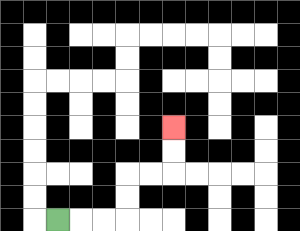{'start': '[2, 9]', 'end': '[7, 5]', 'path_directions': 'R,R,R,U,U,R,R,U,U', 'path_coordinates': '[[2, 9], [3, 9], [4, 9], [5, 9], [5, 8], [5, 7], [6, 7], [7, 7], [7, 6], [7, 5]]'}